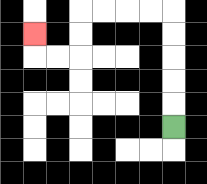{'start': '[7, 5]', 'end': '[1, 1]', 'path_directions': 'U,U,U,U,U,L,L,L,L,D,D,L,L,U', 'path_coordinates': '[[7, 5], [7, 4], [7, 3], [7, 2], [7, 1], [7, 0], [6, 0], [5, 0], [4, 0], [3, 0], [3, 1], [3, 2], [2, 2], [1, 2], [1, 1]]'}